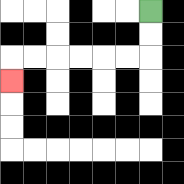{'start': '[6, 0]', 'end': '[0, 3]', 'path_directions': 'D,D,L,L,L,L,L,L,D', 'path_coordinates': '[[6, 0], [6, 1], [6, 2], [5, 2], [4, 2], [3, 2], [2, 2], [1, 2], [0, 2], [0, 3]]'}